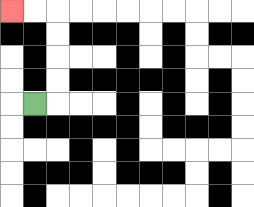{'start': '[1, 4]', 'end': '[0, 0]', 'path_directions': 'R,U,U,U,U,L,L', 'path_coordinates': '[[1, 4], [2, 4], [2, 3], [2, 2], [2, 1], [2, 0], [1, 0], [0, 0]]'}